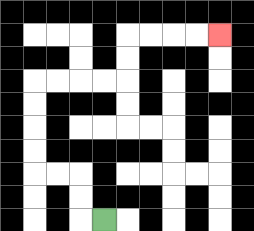{'start': '[4, 9]', 'end': '[9, 1]', 'path_directions': 'L,U,U,L,L,U,U,U,U,R,R,R,R,U,U,R,R,R,R', 'path_coordinates': '[[4, 9], [3, 9], [3, 8], [3, 7], [2, 7], [1, 7], [1, 6], [1, 5], [1, 4], [1, 3], [2, 3], [3, 3], [4, 3], [5, 3], [5, 2], [5, 1], [6, 1], [7, 1], [8, 1], [9, 1]]'}